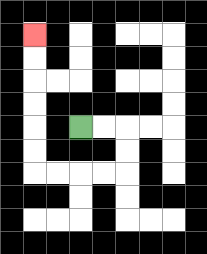{'start': '[3, 5]', 'end': '[1, 1]', 'path_directions': 'R,R,D,D,L,L,L,L,U,U,U,U,U,U', 'path_coordinates': '[[3, 5], [4, 5], [5, 5], [5, 6], [5, 7], [4, 7], [3, 7], [2, 7], [1, 7], [1, 6], [1, 5], [1, 4], [1, 3], [1, 2], [1, 1]]'}